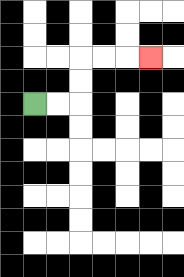{'start': '[1, 4]', 'end': '[6, 2]', 'path_directions': 'R,R,U,U,R,R,R', 'path_coordinates': '[[1, 4], [2, 4], [3, 4], [3, 3], [3, 2], [4, 2], [5, 2], [6, 2]]'}